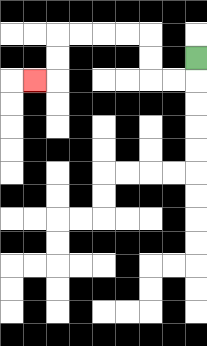{'start': '[8, 2]', 'end': '[1, 3]', 'path_directions': 'D,L,L,U,U,L,L,L,L,D,D,L', 'path_coordinates': '[[8, 2], [8, 3], [7, 3], [6, 3], [6, 2], [6, 1], [5, 1], [4, 1], [3, 1], [2, 1], [2, 2], [2, 3], [1, 3]]'}